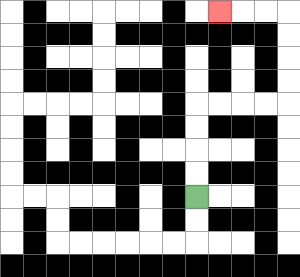{'start': '[8, 8]', 'end': '[9, 0]', 'path_directions': 'U,U,U,U,R,R,R,R,U,U,U,U,L,L,L', 'path_coordinates': '[[8, 8], [8, 7], [8, 6], [8, 5], [8, 4], [9, 4], [10, 4], [11, 4], [12, 4], [12, 3], [12, 2], [12, 1], [12, 0], [11, 0], [10, 0], [9, 0]]'}